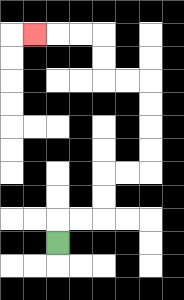{'start': '[2, 10]', 'end': '[1, 1]', 'path_directions': 'U,R,R,U,U,R,R,U,U,U,U,L,L,U,U,L,L,L', 'path_coordinates': '[[2, 10], [2, 9], [3, 9], [4, 9], [4, 8], [4, 7], [5, 7], [6, 7], [6, 6], [6, 5], [6, 4], [6, 3], [5, 3], [4, 3], [4, 2], [4, 1], [3, 1], [2, 1], [1, 1]]'}